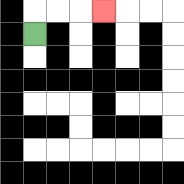{'start': '[1, 1]', 'end': '[4, 0]', 'path_directions': 'U,R,R,R', 'path_coordinates': '[[1, 1], [1, 0], [2, 0], [3, 0], [4, 0]]'}